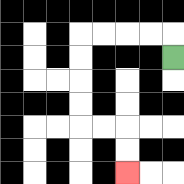{'start': '[7, 2]', 'end': '[5, 7]', 'path_directions': 'U,L,L,L,L,D,D,D,D,R,R,D,D', 'path_coordinates': '[[7, 2], [7, 1], [6, 1], [5, 1], [4, 1], [3, 1], [3, 2], [3, 3], [3, 4], [3, 5], [4, 5], [5, 5], [5, 6], [5, 7]]'}